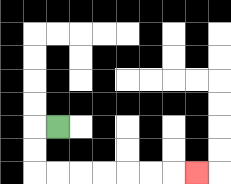{'start': '[2, 5]', 'end': '[8, 7]', 'path_directions': 'L,D,D,R,R,R,R,R,R,R', 'path_coordinates': '[[2, 5], [1, 5], [1, 6], [1, 7], [2, 7], [3, 7], [4, 7], [5, 7], [6, 7], [7, 7], [8, 7]]'}